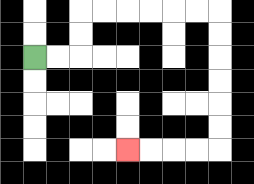{'start': '[1, 2]', 'end': '[5, 6]', 'path_directions': 'R,R,U,U,R,R,R,R,R,R,D,D,D,D,D,D,L,L,L,L', 'path_coordinates': '[[1, 2], [2, 2], [3, 2], [3, 1], [3, 0], [4, 0], [5, 0], [6, 0], [7, 0], [8, 0], [9, 0], [9, 1], [9, 2], [9, 3], [9, 4], [9, 5], [9, 6], [8, 6], [7, 6], [6, 6], [5, 6]]'}